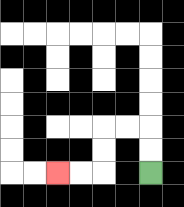{'start': '[6, 7]', 'end': '[2, 7]', 'path_directions': 'U,U,L,L,D,D,L,L', 'path_coordinates': '[[6, 7], [6, 6], [6, 5], [5, 5], [4, 5], [4, 6], [4, 7], [3, 7], [2, 7]]'}